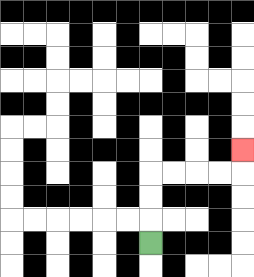{'start': '[6, 10]', 'end': '[10, 6]', 'path_directions': 'U,U,U,R,R,R,R,U', 'path_coordinates': '[[6, 10], [6, 9], [6, 8], [6, 7], [7, 7], [8, 7], [9, 7], [10, 7], [10, 6]]'}